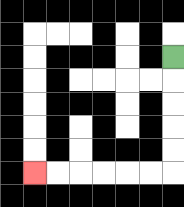{'start': '[7, 2]', 'end': '[1, 7]', 'path_directions': 'D,D,D,D,D,L,L,L,L,L,L', 'path_coordinates': '[[7, 2], [7, 3], [7, 4], [7, 5], [7, 6], [7, 7], [6, 7], [5, 7], [4, 7], [3, 7], [2, 7], [1, 7]]'}